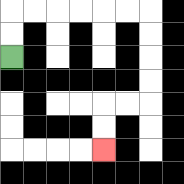{'start': '[0, 2]', 'end': '[4, 6]', 'path_directions': 'U,U,R,R,R,R,R,R,D,D,D,D,L,L,D,D', 'path_coordinates': '[[0, 2], [0, 1], [0, 0], [1, 0], [2, 0], [3, 0], [4, 0], [5, 0], [6, 0], [6, 1], [6, 2], [6, 3], [6, 4], [5, 4], [4, 4], [4, 5], [4, 6]]'}